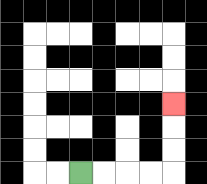{'start': '[3, 7]', 'end': '[7, 4]', 'path_directions': 'R,R,R,R,U,U,U', 'path_coordinates': '[[3, 7], [4, 7], [5, 7], [6, 7], [7, 7], [7, 6], [7, 5], [7, 4]]'}